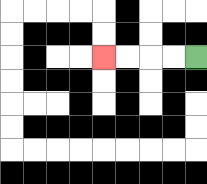{'start': '[8, 2]', 'end': '[4, 2]', 'path_directions': 'L,L,L,L', 'path_coordinates': '[[8, 2], [7, 2], [6, 2], [5, 2], [4, 2]]'}